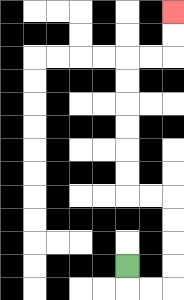{'start': '[5, 11]', 'end': '[7, 0]', 'path_directions': 'D,R,R,U,U,U,U,L,L,U,U,U,U,U,U,R,R,U,U', 'path_coordinates': '[[5, 11], [5, 12], [6, 12], [7, 12], [7, 11], [7, 10], [7, 9], [7, 8], [6, 8], [5, 8], [5, 7], [5, 6], [5, 5], [5, 4], [5, 3], [5, 2], [6, 2], [7, 2], [7, 1], [7, 0]]'}